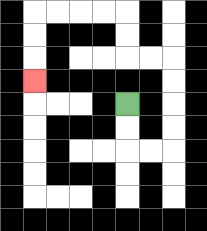{'start': '[5, 4]', 'end': '[1, 3]', 'path_directions': 'D,D,R,R,U,U,U,U,L,L,U,U,L,L,L,L,D,D,D', 'path_coordinates': '[[5, 4], [5, 5], [5, 6], [6, 6], [7, 6], [7, 5], [7, 4], [7, 3], [7, 2], [6, 2], [5, 2], [5, 1], [5, 0], [4, 0], [3, 0], [2, 0], [1, 0], [1, 1], [1, 2], [1, 3]]'}